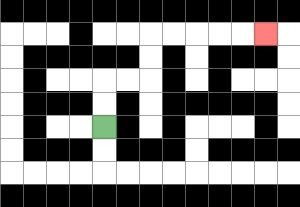{'start': '[4, 5]', 'end': '[11, 1]', 'path_directions': 'U,U,R,R,U,U,R,R,R,R,R', 'path_coordinates': '[[4, 5], [4, 4], [4, 3], [5, 3], [6, 3], [6, 2], [6, 1], [7, 1], [8, 1], [9, 1], [10, 1], [11, 1]]'}